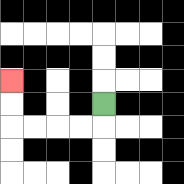{'start': '[4, 4]', 'end': '[0, 3]', 'path_directions': 'D,L,L,L,L,U,U', 'path_coordinates': '[[4, 4], [4, 5], [3, 5], [2, 5], [1, 5], [0, 5], [0, 4], [0, 3]]'}